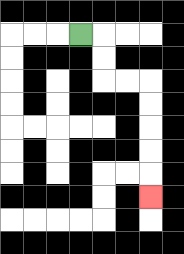{'start': '[3, 1]', 'end': '[6, 8]', 'path_directions': 'R,D,D,R,R,D,D,D,D,D', 'path_coordinates': '[[3, 1], [4, 1], [4, 2], [4, 3], [5, 3], [6, 3], [6, 4], [6, 5], [6, 6], [6, 7], [6, 8]]'}